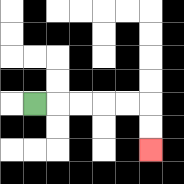{'start': '[1, 4]', 'end': '[6, 6]', 'path_directions': 'R,R,R,R,R,D,D', 'path_coordinates': '[[1, 4], [2, 4], [3, 4], [4, 4], [5, 4], [6, 4], [6, 5], [6, 6]]'}